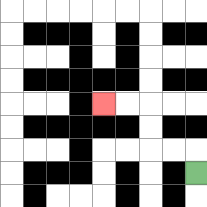{'start': '[8, 7]', 'end': '[4, 4]', 'path_directions': 'U,L,L,U,U,L,L', 'path_coordinates': '[[8, 7], [8, 6], [7, 6], [6, 6], [6, 5], [6, 4], [5, 4], [4, 4]]'}